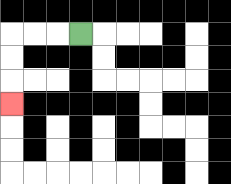{'start': '[3, 1]', 'end': '[0, 4]', 'path_directions': 'L,L,L,D,D,D', 'path_coordinates': '[[3, 1], [2, 1], [1, 1], [0, 1], [0, 2], [0, 3], [0, 4]]'}